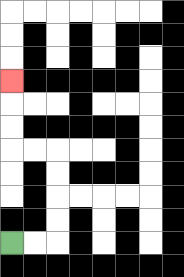{'start': '[0, 10]', 'end': '[0, 3]', 'path_directions': 'R,R,U,U,U,U,L,L,U,U,U', 'path_coordinates': '[[0, 10], [1, 10], [2, 10], [2, 9], [2, 8], [2, 7], [2, 6], [1, 6], [0, 6], [0, 5], [0, 4], [0, 3]]'}